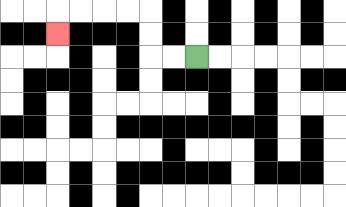{'start': '[8, 2]', 'end': '[2, 1]', 'path_directions': 'L,L,U,U,L,L,L,L,D', 'path_coordinates': '[[8, 2], [7, 2], [6, 2], [6, 1], [6, 0], [5, 0], [4, 0], [3, 0], [2, 0], [2, 1]]'}